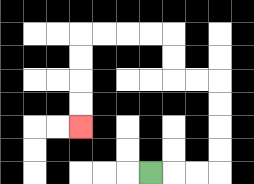{'start': '[6, 7]', 'end': '[3, 5]', 'path_directions': 'R,R,R,U,U,U,U,L,L,U,U,L,L,L,L,D,D,D,D', 'path_coordinates': '[[6, 7], [7, 7], [8, 7], [9, 7], [9, 6], [9, 5], [9, 4], [9, 3], [8, 3], [7, 3], [7, 2], [7, 1], [6, 1], [5, 1], [4, 1], [3, 1], [3, 2], [3, 3], [3, 4], [3, 5]]'}